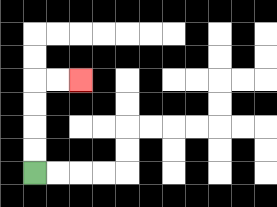{'start': '[1, 7]', 'end': '[3, 3]', 'path_directions': 'U,U,U,U,R,R', 'path_coordinates': '[[1, 7], [1, 6], [1, 5], [1, 4], [1, 3], [2, 3], [3, 3]]'}